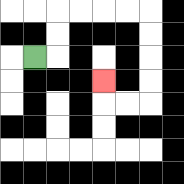{'start': '[1, 2]', 'end': '[4, 3]', 'path_directions': 'R,U,U,R,R,R,R,D,D,D,D,L,L,U', 'path_coordinates': '[[1, 2], [2, 2], [2, 1], [2, 0], [3, 0], [4, 0], [5, 0], [6, 0], [6, 1], [6, 2], [6, 3], [6, 4], [5, 4], [4, 4], [4, 3]]'}